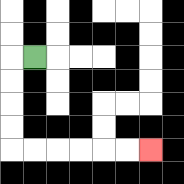{'start': '[1, 2]', 'end': '[6, 6]', 'path_directions': 'L,D,D,D,D,R,R,R,R,R,R', 'path_coordinates': '[[1, 2], [0, 2], [0, 3], [0, 4], [0, 5], [0, 6], [1, 6], [2, 6], [3, 6], [4, 6], [5, 6], [6, 6]]'}